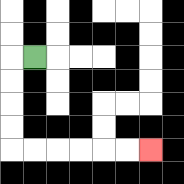{'start': '[1, 2]', 'end': '[6, 6]', 'path_directions': 'L,D,D,D,D,R,R,R,R,R,R', 'path_coordinates': '[[1, 2], [0, 2], [0, 3], [0, 4], [0, 5], [0, 6], [1, 6], [2, 6], [3, 6], [4, 6], [5, 6], [6, 6]]'}